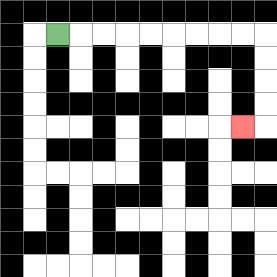{'start': '[2, 1]', 'end': '[10, 5]', 'path_directions': 'R,R,R,R,R,R,R,R,R,D,D,D,D,L', 'path_coordinates': '[[2, 1], [3, 1], [4, 1], [5, 1], [6, 1], [7, 1], [8, 1], [9, 1], [10, 1], [11, 1], [11, 2], [11, 3], [11, 4], [11, 5], [10, 5]]'}